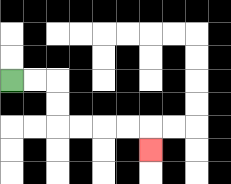{'start': '[0, 3]', 'end': '[6, 6]', 'path_directions': 'R,R,D,D,R,R,R,R,D', 'path_coordinates': '[[0, 3], [1, 3], [2, 3], [2, 4], [2, 5], [3, 5], [4, 5], [5, 5], [6, 5], [6, 6]]'}